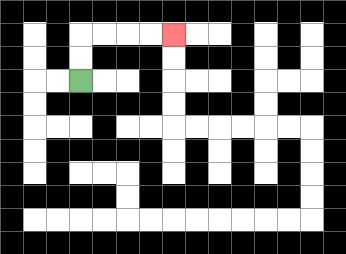{'start': '[3, 3]', 'end': '[7, 1]', 'path_directions': 'U,U,R,R,R,R', 'path_coordinates': '[[3, 3], [3, 2], [3, 1], [4, 1], [5, 1], [6, 1], [7, 1]]'}